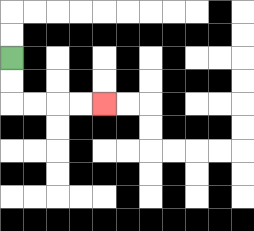{'start': '[0, 2]', 'end': '[4, 4]', 'path_directions': 'D,D,R,R,R,R', 'path_coordinates': '[[0, 2], [0, 3], [0, 4], [1, 4], [2, 4], [3, 4], [4, 4]]'}